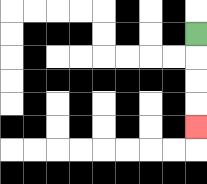{'start': '[8, 1]', 'end': '[8, 5]', 'path_directions': 'D,D,D,D', 'path_coordinates': '[[8, 1], [8, 2], [8, 3], [8, 4], [8, 5]]'}